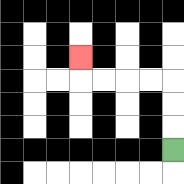{'start': '[7, 6]', 'end': '[3, 2]', 'path_directions': 'U,U,U,L,L,L,L,U', 'path_coordinates': '[[7, 6], [7, 5], [7, 4], [7, 3], [6, 3], [5, 3], [4, 3], [3, 3], [3, 2]]'}